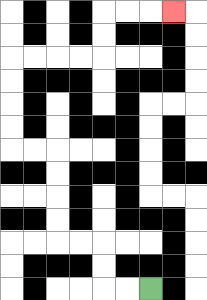{'start': '[6, 12]', 'end': '[7, 0]', 'path_directions': 'L,L,U,U,L,L,U,U,U,U,L,L,U,U,U,U,R,R,R,R,U,U,R,R,R', 'path_coordinates': '[[6, 12], [5, 12], [4, 12], [4, 11], [4, 10], [3, 10], [2, 10], [2, 9], [2, 8], [2, 7], [2, 6], [1, 6], [0, 6], [0, 5], [0, 4], [0, 3], [0, 2], [1, 2], [2, 2], [3, 2], [4, 2], [4, 1], [4, 0], [5, 0], [6, 0], [7, 0]]'}